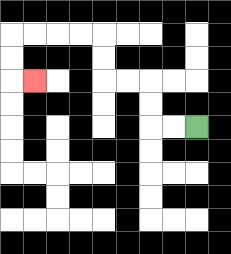{'start': '[8, 5]', 'end': '[1, 3]', 'path_directions': 'L,L,U,U,L,L,U,U,L,L,L,L,D,D,R', 'path_coordinates': '[[8, 5], [7, 5], [6, 5], [6, 4], [6, 3], [5, 3], [4, 3], [4, 2], [4, 1], [3, 1], [2, 1], [1, 1], [0, 1], [0, 2], [0, 3], [1, 3]]'}